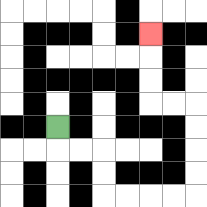{'start': '[2, 5]', 'end': '[6, 1]', 'path_directions': 'D,R,R,D,D,R,R,R,R,U,U,U,U,L,L,U,U,U', 'path_coordinates': '[[2, 5], [2, 6], [3, 6], [4, 6], [4, 7], [4, 8], [5, 8], [6, 8], [7, 8], [8, 8], [8, 7], [8, 6], [8, 5], [8, 4], [7, 4], [6, 4], [6, 3], [6, 2], [6, 1]]'}